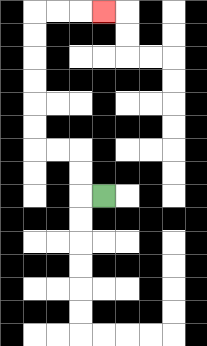{'start': '[4, 8]', 'end': '[4, 0]', 'path_directions': 'L,U,U,L,L,U,U,U,U,U,U,R,R,R', 'path_coordinates': '[[4, 8], [3, 8], [3, 7], [3, 6], [2, 6], [1, 6], [1, 5], [1, 4], [1, 3], [1, 2], [1, 1], [1, 0], [2, 0], [3, 0], [4, 0]]'}